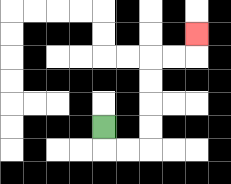{'start': '[4, 5]', 'end': '[8, 1]', 'path_directions': 'D,R,R,U,U,U,U,R,R,U', 'path_coordinates': '[[4, 5], [4, 6], [5, 6], [6, 6], [6, 5], [6, 4], [6, 3], [6, 2], [7, 2], [8, 2], [8, 1]]'}